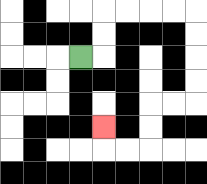{'start': '[3, 2]', 'end': '[4, 5]', 'path_directions': 'R,U,U,R,R,R,R,D,D,D,D,L,L,D,D,L,L,U', 'path_coordinates': '[[3, 2], [4, 2], [4, 1], [4, 0], [5, 0], [6, 0], [7, 0], [8, 0], [8, 1], [8, 2], [8, 3], [8, 4], [7, 4], [6, 4], [6, 5], [6, 6], [5, 6], [4, 6], [4, 5]]'}